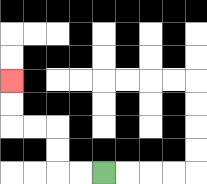{'start': '[4, 7]', 'end': '[0, 3]', 'path_directions': 'L,L,U,U,L,L,U,U', 'path_coordinates': '[[4, 7], [3, 7], [2, 7], [2, 6], [2, 5], [1, 5], [0, 5], [0, 4], [0, 3]]'}